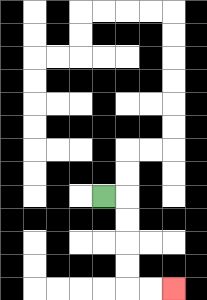{'start': '[4, 8]', 'end': '[7, 12]', 'path_directions': 'R,D,D,D,D,R,R', 'path_coordinates': '[[4, 8], [5, 8], [5, 9], [5, 10], [5, 11], [5, 12], [6, 12], [7, 12]]'}